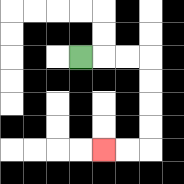{'start': '[3, 2]', 'end': '[4, 6]', 'path_directions': 'R,R,R,D,D,D,D,L,L', 'path_coordinates': '[[3, 2], [4, 2], [5, 2], [6, 2], [6, 3], [6, 4], [6, 5], [6, 6], [5, 6], [4, 6]]'}